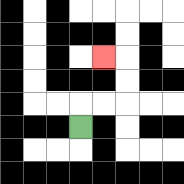{'start': '[3, 5]', 'end': '[4, 2]', 'path_directions': 'U,R,R,U,U,L', 'path_coordinates': '[[3, 5], [3, 4], [4, 4], [5, 4], [5, 3], [5, 2], [4, 2]]'}